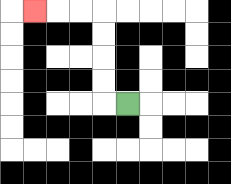{'start': '[5, 4]', 'end': '[1, 0]', 'path_directions': 'L,U,U,U,U,L,L,L', 'path_coordinates': '[[5, 4], [4, 4], [4, 3], [4, 2], [4, 1], [4, 0], [3, 0], [2, 0], [1, 0]]'}